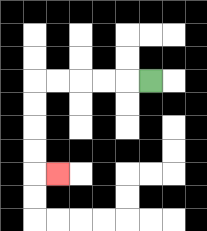{'start': '[6, 3]', 'end': '[2, 7]', 'path_directions': 'L,L,L,L,L,D,D,D,D,R', 'path_coordinates': '[[6, 3], [5, 3], [4, 3], [3, 3], [2, 3], [1, 3], [1, 4], [1, 5], [1, 6], [1, 7], [2, 7]]'}